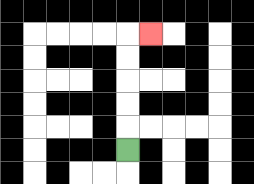{'start': '[5, 6]', 'end': '[6, 1]', 'path_directions': 'U,U,U,U,U,R', 'path_coordinates': '[[5, 6], [5, 5], [5, 4], [5, 3], [5, 2], [5, 1], [6, 1]]'}